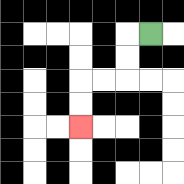{'start': '[6, 1]', 'end': '[3, 5]', 'path_directions': 'L,D,D,L,L,D,D', 'path_coordinates': '[[6, 1], [5, 1], [5, 2], [5, 3], [4, 3], [3, 3], [3, 4], [3, 5]]'}